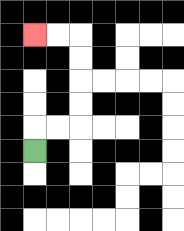{'start': '[1, 6]', 'end': '[1, 1]', 'path_directions': 'U,R,R,U,U,U,U,L,L', 'path_coordinates': '[[1, 6], [1, 5], [2, 5], [3, 5], [3, 4], [3, 3], [3, 2], [3, 1], [2, 1], [1, 1]]'}